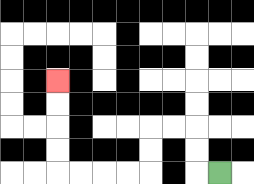{'start': '[9, 7]', 'end': '[2, 3]', 'path_directions': 'L,U,U,L,L,D,D,L,L,L,L,U,U,U,U', 'path_coordinates': '[[9, 7], [8, 7], [8, 6], [8, 5], [7, 5], [6, 5], [6, 6], [6, 7], [5, 7], [4, 7], [3, 7], [2, 7], [2, 6], [2, 5], [2, 4], [2, 3]]'}